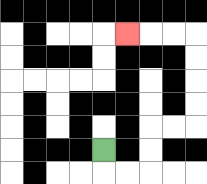{'start': '[4, 6]', 'end': '[5, 1]', 'path_directions': 'D,R,R,U,U,R,R,U,U,U,U,L,L,L', 'path_coordinates': '[[4, 6], [4, 7], [5, 7], [6, 7], [6, 6], [6, 5], [7, 5], [8, 5], [8, 4], [8, 3], [8, 2], [8, 1], [7, 1], [6, 1], [5, 1]]'}